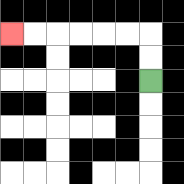{'start': '[6, 3]', 'end': '[0, 1]', 'path_directions': 'U,U,L,L,L,L,L,L', 'path_coordinates': '[[6, 3], [6, 2], [6, 1], [5, 1], [4, 1], [3, 1], [2, 1], [1, 1], [0, 1]]'}